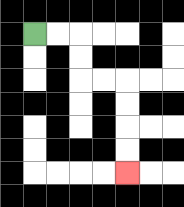{'start': '[1, 1]', 'end': '[5, 7]', 'path_directions': 'R,R,D,D,R,R,D,D,D,D', 'path_coordinates': '[[1, 1], [2, 1], [3, 1], [3, 2], [3, 3], [4, 3], [5, 3], [5, 4], [5, 5], [5, 6], [5, 7]]'}